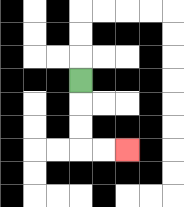{'start': '[3, 3]', 'end': '[5, 6]', 'path_directions': 'D,D,D,R,R', 'path_coordinates': '[[3, 3], [3, 4], [3, 5], [3, 6], [4, 6], [5, 6]]'}